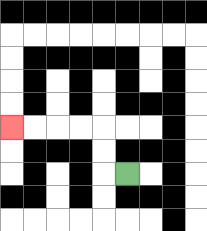{'start': '[5, 7]', 'end': '[0, 5]', 'path_directions': 'L,U,U,L,L,L,L', 'path_coordinates': '[[5, 7], [4, 7], [4, 6], [4, 5], [3, 5], [2, 5], [1, 5], [0, 5]]'}